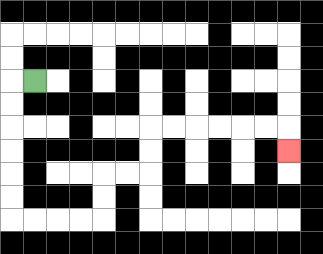{'start': '[1, 3]', 'end': '[12, 6]', 'path_directions': 'L,D,D,D,D,D,D,R,R,R,R,U,U,R,R,U,U,R,R,R,R,R,R,D', 'path_coordinates': '[[1, 3], [0, 3], [0, 4], [0, 5], [0, 6], [0, 7], [0, 8], [0, 9], [1, 9], [2, 9], [3, 9], [4, 9], [4, 8], [4, 7], [5, 7], [6, 7], [6, 6], [6, 5], [7, 5], [8, 5], [9, 5], [10, 5], [11, 5], [12, 5], [12, 6]]'}